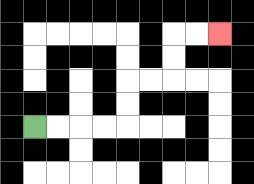{'start': '[1, 5]', 'end': '[9, 1]', 'path_directions': 'R,R,R,R,U,U,R,R,U,U,R,R', 'path_coordinates': '[[1, 5], [2, 5], [3, 5], [4, 5], [5, 5], [5, 4], [5, 3], [6, 3], [7, 3], [7, 2], [7, 1], [8, 1], [9, 1]]'}